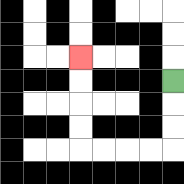{'start': '[7, 3]', 'end': '[3, 2]', 'path_directions': 'D,D,D,L,L,L,L,U,U,U,U', 'path_coordinates': '[[7, 3], [7, 4], [7, 5], [7, 6], [6, 6], [5, 6], [4, 6], [3, 6], [3, 5], [3, 4], [3, 3], [3, 2]]'}